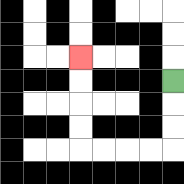{'start': '[7, 3]', 'end': '[3, 2]', 'path_directions': 'D,D,D,L,L,L,L,U,U,U,U', 'path_coordinates': '[[7, 3], [7, 4], [7, 5], [7, 6], [6, 6], [5, 6], [4, 6], [3, 6], [3, 5], [3, 4], [3, 3], [3, 2]]'}